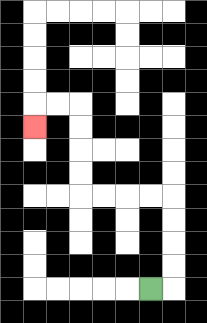{'start': '[6, 12]', 'end': '[1, 5]', 'path_directions': 'R,U,U,U,U,L,L,L,L,U,U,U,U,L,L,D', 'path_coordinates': '[[6, 12], [7, 12], [7, 11], [7, 10], [7, 9], [7, 8], [6, 8], [5, 8], [4, 8], [3, 8], [3, 7], [3, 6], [3, 5], [3, 4], [2, 4], [1, 4], [1, 5]]'}